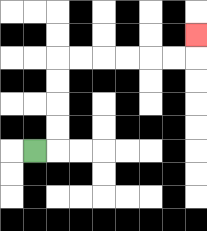{'start': '[1, 6]', 'end': '[8, 1]', 'path_directions': 'R,U,U,U,U,R,R,R,R,R,R,U', 'path_coordinates': '[[1, 6], [2, 6], [2, 5], [2, 4], [2, 3], [2, 2], [3, 2], [4, 2], [5, 2], [6, 2], [7, 2], [8, 2], [8, 1]]'}